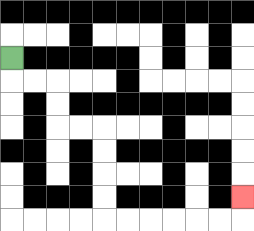{'start': '[0, 2]', 'end': '[10, 8]', 'path_directions': 'D,R,R,D,D,R,R,D,D,D,D,R,R,R,R,R,R,U', 'path_coordinates': '[[0, 2], [0, 3], [1, 3], [2, 3], [2, 4], [2, 5], [3, 5], [4, 5], [4, 6], [4, 7], [4, 8], [4, 9], [5, 9], [6, 9], [7, 9], [8, 9], [9, 9], [10, 9], [10, 8]]'}